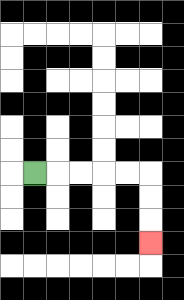{'start': '[1, 7]', 'end': '[6, 10]', 'path_directions': 'R,R,R,R,R,D,D,D', 'path_coordinates': '[[1, 7], [2, 7], [3, 7], [4, 7], [5, 7], [6, 7], [6, 8], [6, 9], [6, 10]]'}